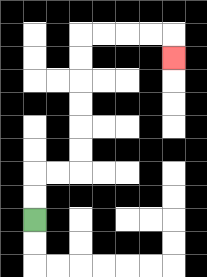{'start': '[1, 9]', 'end': '[7, 2]', 'path_directions': 'U,U,R,R,U,U,U,U,U,U,R,R,R,R,D', 'path_coordinates': '[[1, 9], [1, 8], [1, 7], [2, 7], [3, 7], [3, 6], [3, 5], [3, 4], [3, 3], [3, 2], [3, 1], [4, 1], [5, 1], [6, 1], [7, 1], [7, 2]]'}